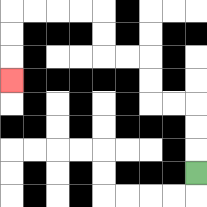{'start': '[8, 7]', 'end': '[0, 3]', 'path_directions': 'U,U,U,L,L,U,U,L,L,U,U,L,L,L,L,D,D,D', 'path_coordinates': '[[8, 7], [8, 6], [8, 5], [8, 4], [7, 4], [6, 4], [6, 3], [6, 2], [5, 2], [4, 2], [4, 1], [4, 0], [3, 0], [2, 0], [1, 0], [0, 0], [0, 1], [0, 2], [0, 3]]'}